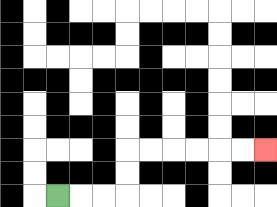{'start': '[2, 8]', 'end': '[11, 6]', 'path_directions': 'R,R,R,U,U,R,R,R,R,R,R', 'path_coordinates': '[[2, 8], [3, 8], [4, 8], [5, 8], [5, 7], [5, 6], [6, 6], [7, 6], [8, 6], [9, 6], [10, 6], [11, 6]]'}